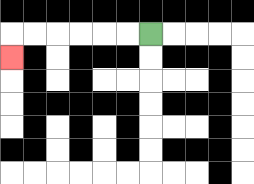{'start': '[6, 1]', 'end': '[0, 2]', 'path_directions': 'L,L,L,L,L,L,D', 'path_coordinates': '[[6, 1], [5, 1], [4, 1], [3, 1], [2, 1], [1, 1], [0, 1], [0, 2]]'}